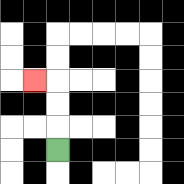{'start': '[2, 6]', 'end': '[1, 3]', 'path_directions': 'U,U,U,L', 'path_coordinates': '[[2, 6], [2, 5], [2, 4], [2, 3], [1, 3]]'}